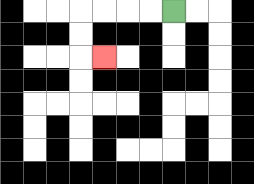{'start': '[7, 0]', 'end': '[4, 2]', 'path_directions': 'L,L,L,L,D,D,R', 'path_coordinates': '[[7, 0], [6, 0], [5, 0], [4, 0], [3, 0], [3, 1], [3, 2], [4, 2]]'}